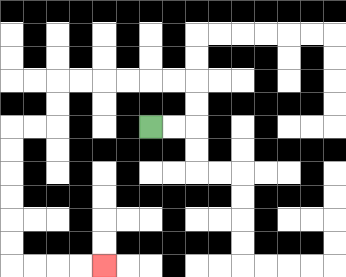{'start': '[6, 5]', 'end': '[4, 11]', 'path_directions': 'R,R,U,U,L,L,L,L,L,L,D,D,L,L,D,D,D,D,D,D,R,R,R,R', 'path_coordinates': '[[6, 5], [7, 5], [8, 5], [8, 4], [8, 3], [7, 3], [6, 3], [5, 3], [4, 3], [3, 3], [2, 3], [2, 4], [2, 5], [1, 5], [0, 5], [0, 6], [0, 7], [0, 8], [0, 9], [0, 10], [0, 11], [1, 11], [2, 11], [3, 11], [4, 11]]'}